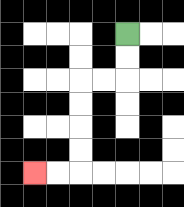{'start': '[5, 1]', 'end': '[1, 7]', 'path_directions': 'D,D,L,L,D,D,D,D,L,L', 'path_coordinates': '[[5, 1], [5, 2], [5, 3], [4, 3], [3, 3], [3, 4], [3, 5], [3, 6], [3, 7], [2, 7], [1, 7]]'}